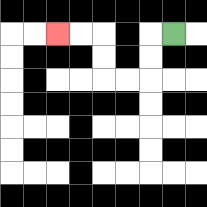{'start': '[7, 1]', 'end': '[2, 1]', 'path_directions': 'L,D,D,L,L,U,U,L,L', 'path_coordinates': '[[7, 1], [6, 1], [6, 2], [6, 3], [5, 3], [4, 3], [4, 2], [4, 1], [3, 1], [2, 1]]'}